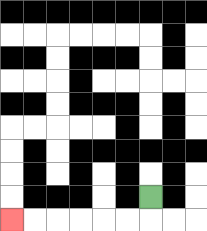{'start': '[6, 8]', 'end': '[0, 9]', 'path_directions': 'D,L,L,L,L,L,L', 'path_coordinates': '[[6, 8], [6, 9], [5, 9], [4, 9], [3, 9], [2, 9], [1, 9], [0, 9]]'}